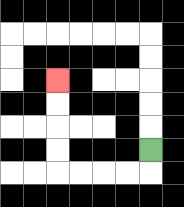{'start': '[6, 6]', 'end': '[2, 3]', 'path_directions': 'D,L,L,L,L,U,U,U,U', 'path_coordinates': '[[6, 6], [6, 7], [5, 7], [4, 7], [3, 7], [2, 7], [2, 6], [2, 5], [2, 4], [2, 3]]'}